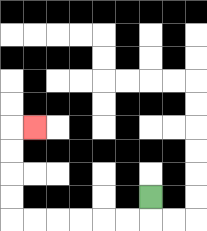{'start': '[6, 8]', 'end': '[1, 5]', 'path_directions': 'D,L,L,L,L,L,L,U,U,U,U,R', 'path_coordinates': '[[6, 8], [6, 9], [5, 9], [4, 9], [3, 9], [2, 9], [1, 9], [0, 9], [0, 8], [0, 7], [0, 6], [0, 5], [1, 5]]'}